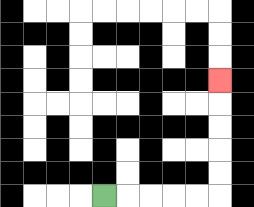{'start': '[4, 8]', 'end': '[9, 3]', 'path_directions': 'R,R,R,R,R,U,U,U,U,U', 'path_coordinates': '[[4, 8], [5, 8], [6, 8], [7, 8], [8, 8], [9, 8], [9, 7], [9, 6], [9, 5], [9, 4], [9, 3]]'}